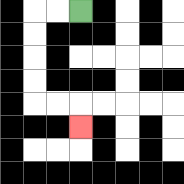{'start': '[3, 0]', 'end': '[3, 5]', 'path_directions': 'L,L,D,D,D,D,R,R,D', 'path_coordinates': '[[3, 0], [2, 0], [1, 0], [1, 1], [1, 2], [1, 3], [1, 4], [2, 4], [3, 4], [3, 5]]'}